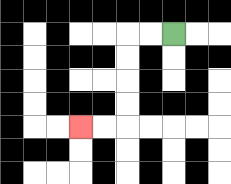{'start': '[7, 1]', 'end': '[3, 5]', 'path_directions': 'L,L,D,D,D,D,L,L', 'path_coordinates': '[[7, 1], [6, 1], [5, 1], [5, 2], [5, 3], [5, 4], [5, 5], [4, 5], [3, 5]]'}